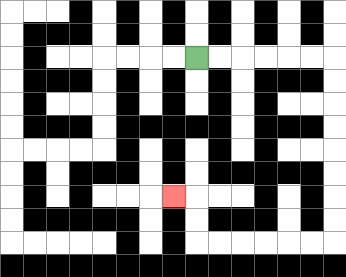{'start': '[8, 2]', 'end': '[7, 8]', 'path_directions': 'R,R,R,R,R,R,D,D,D,D,D,D,D,D,L,L,L,L,L,L,U,U,L', 'path_coordinates': '[[8, 2], [9, 2], [10, 2], [11, 2], [12, 2], [13, 2], [14, 2], [14, 3], [14, 4], [14, 5], [14, 6], [14, 7], [14, 8], [14, 9], [14, 10], [13, 10], [12, 10], [11, 10], [10, 10], [9, 10], [8, 10], [8, 9], [8, 8], [7, 8]]'}